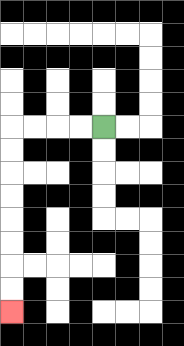{'start': '[4, 5]', 'end': '[0, 13]', 'path_directions': 'L,L,L,L,D,D,D,D,D,D,D,D', 'path_coordinates': '[[4, 5], [3, 5], [2, 5], [1, 5], [0, 5], [0, 6], [0, 7], [0, 8], [0, 9], [0, 10], [0, 11], [0, 12], [0, 13]]'}